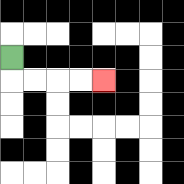{'start': '[0, 2]', 'end': '[4, 3]', 'path_directions': 'D,R,R,R,R', 'path_coordinates': '[[0, 2], [0, 3], [1, 3], [2, 3], [3, 3], [4, 3]]'}